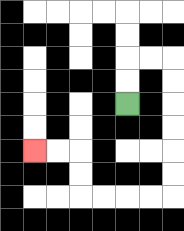{'start': '[5, 4]', 'end': '[1, 6]', 'path_directions': 'U,U,R,R,D,D,D,D,D,D,L,L,L,L,U,U,L,L', 'path_coordinates': '[[5, 4], [5, 3], [5, 2], [6, 2], [7, 2], [7, 3], [7, 4], [7, 5], [7, 6], [7, 7], [7, 8], [6, 8], [5, 8], [4, 8], [3, 8], [3, 7], [3, 6], [2, 6], [1, 6]]'}